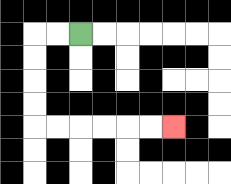{'start': '[3, 1]', 'end': '[7, 5]', 'path_directions': 'L,L,D,D,D,D,R,R,R,R,R,R', 'path_coordinates': '[[3, 1], [2, 1], [1, 1], [1, 2], [1, 3], [1, 4], [1, 5], [2, 5], [3, 5], [4, 5], [5, 5], [6, 5], [7, 5]]'}